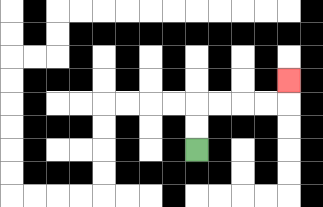{'start': '[8, 6]', 'end': '[12, 3]', 'path_directions': 'U,U,R,R,R,R,U', 'path_coordinates': '[[8, 6], [8, 5], [8, 4], [9, 4], [10, 4], [11, 4], [12, 4], [12, 3]]'}